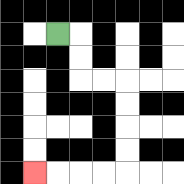{'start': '[2, 1]', 'end': '[1, 7]', 'path_directions': 'R,D,D,R,R,D,D,D,D,L,L,L,L', 'path_coordinates': '[[2, 1], [3, 1], [3, 2], [3, 3], [4, 3], [5, 3], [5, 4], [5, 5], [5, 6], [5, 7], [4, 7], [3, 7], [2, 7], [1, 7]]'}